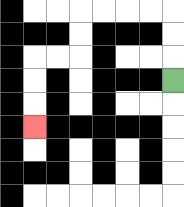{'start': '[7, 3]', 'end': '[1, 5]', 'path_directions': 'U,U,U,L,L,L,L,D,D,L,L,D,D,D', 'path_coordinates': '[[7, 3], [7, 2], [7, 1], [7, 0], [6, 0], [5, 0], [4, 0], [3, 0], [3, 1], [3, 2], [2, 2], [1, 2], [1, 3], [1, 4], [1, 5]]'}